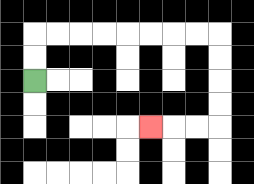{'start': '[1, 3]', 'end': '[6, 5]', 'path_directions': 'U,U,R,R,R,R,R,R,R,R,D,D,D,D,L,L,L', 'path_coordinates': '[[1, 3], [1, 2], [1, 1], [2, 1], [3, 1], [4, 1], [5, 1], [6, 1], [7, 1], [8, 1], [9, 1], [9, 2], [9, 3], [9, 4], [9, 5], [8, 5], [7, 5], [6, 5]]'}